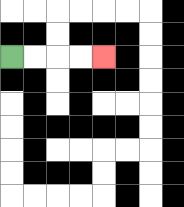{'start': '[0, 2]', 'end': '[4, 2]', 'path_directions': 'R,R,R,R', 'path_coordinates': '[[0, 2], [1, 2], [2, 2], [3, 2], [4, 2]]'}